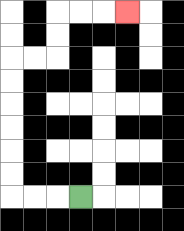{'start': '[3, 8]', 'end': '[5, 0]', 'path_directions': 'L,L,L,U,U,U,U,U,U,R,R,U,U,R,R,R', 'path_coordinates': '[[3, 8], [2, 8], [1, 8], [0, 8], [0, 7], [0, 6], [0, 5], [0, 4], [0, 3], [0, 2], [1, 2], [2, 2], [2, 1], [2, 0], [3, 0], [4, 0], [5, 0]]'}